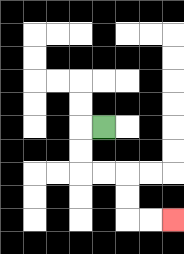{'start': '[4, 5]', 'end': '[7, 9]', 'path_directions': 'L,D,D,R,R,D,D,R,R', 'path_coordinates': '[[4, 5], [3, 5], [3, 6], [3, 7], [4, 7], [5, 7], [5, 8], [5, 9], [6, 9], [7, 9]]'}